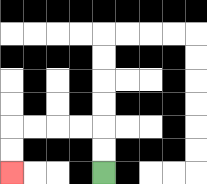{'start': '[4, 7]', 'end': '[0, 7]', 'path_directions': 'U,U,L,L,L,L,D,D', 'path_coordinates': '[[4, 7], [4, 6], [4, 5], [3, 5], [2, 5], [1, 5], [0, 5], [0, 6], [0, 7]]'}